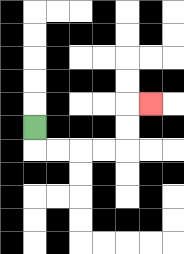{'start': '[1, 5]', 'end': '[6, 4]', 'path_directions': 'D,R,R,R,R,U,U,R', 'path_coordinates': '[[1, 5], [1, 6], [2, 6], [3, 6], [4, 6], [5, 6], [5, 5], [5, 4], [6, 4]]'}